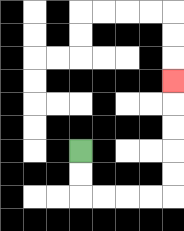{'start': '[3, 6]', 'end': '[7, 3]', 'path_directions': 'D,D,R,R,R,R,U,U,U,U,U', 'path_coordinates': '[[3, 6], [3, 7], [3, 8], [4, 8], [5, 8], [6, 8], [7, 8], [7, 7], [7, 6], [7, 5], [7, 4], [7, 3]]'}